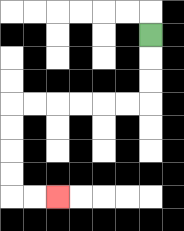{'start': '[6, 1]', 'end': '[2, 8]', 'path_directions': 'D,D,D,L,L,L,L,L,L,D,D,D,D,R,R', 'path_coordinates': '[[6, 1], [6, 2], [6, 3], [6, 4], [5, 4], [4, 4], [3, 4], [2, 4], [1, 4], [0, 4], [0, 5], [0, 6], [0, 7], [0, 8], [1, 8], [2, 8]]'}